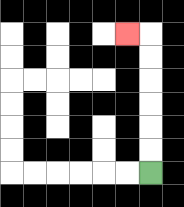{'start': '[6, 7]', 'end': '[5, 1]', 'path_directions': 'U,U,U,U,U,U,L', 'path_coordinates': '[[6, 7], [6, 6], [6, 5], [6, 4], [6, 3], [6, 2], [6, 1], [5, 1]]'}